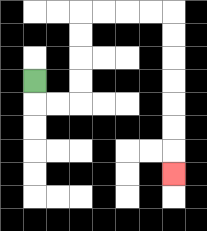{'start': '[1, 3]', 'end': '[7, 7]', 'path_directions': 'D,R,R,U,U,U,U,R,R,R,R,D,D,D,D,D,D,D', 'path_coordinates': '[[1, 3], [1, 4], [2, 4], [3, 4], [3, 3], [3, 2], [3, 1], [3, 0], [4, 0], [5, 0], [6, 0], [7, 0], [7, 1], [7, 2], [7, 3], [7, 4], [7, 5], [7, 6], [7, 7]]'}